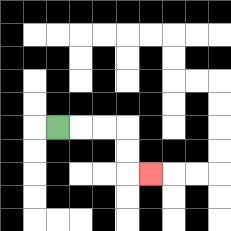{'start': '[2, 5]', 'end': '[6, 7]', 'path_directions': 'R,R,R,D,D,R', 'path_coordinates': '[[2, 5], [3, 5], [4, 5], [5, 5], [5, 6], [5, 7], [6, 7]]'}